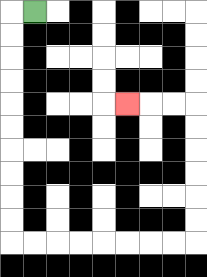{'start': '[1, 0]', 'end': '[5, 4]', 'path_directions': 'L,D,D,D,D,D,D,D,D,D,D,R,R,R,R,R,R,R,R,U,U,U,U,U,U,L,L,L', 'path_coordinates': '[[1, 0], [0, 0], [0, 1], [0, 2], [0, 3], [0, 4], [0, 5], [0, 6], [0, 7], [0, 8], [0, 9], [0, 10], [1, 10], [2, 10], [3, 10], [4, 10], [5, 10], [6, 10], [7, 10], [8, 10], [8, 9], [8, 8], [8, 7], [8, 6], [8, 5], [8, 4], [7, 4], [6, 4], [5, 4]]'}